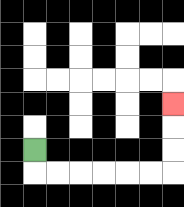{'start': '[1, 6]', 'end': '[7, 4]', 'path_directions': 'D,R,R,R,R,R,R,U,U,U', 'path_coordinates': '[[1, 6], [1, 7], [2, 7], [3, 7], [4, 7], [5, 7], [6, 7], [7, 7], [7, 6], [7, 5], [7, 4]]'}